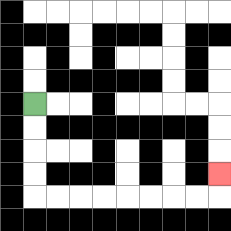{'start': '[1, 4]', 'end': '[9, 7]', 'path_directions': 'D,D,D,D,R,R,R,R,R,R,R,R,U', 'path_coordinates': '[[1, 4], [1, 5], [1, 6], [1, 7], [1, 8], [2, 8], [3, 8], [4, 8], [5, 8], [6, 8], [7, 8], [8, 8], [9, 8], [9, 7]]'}